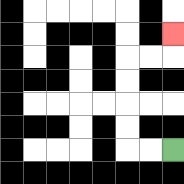{'start': '[7, 6]', 'end': '[7, 1]', 'path_directions': 'L,L,U,U,U,U,R,R,U', 'path_coordinates': '[[7, 6], [6, 6], [5, 6], [5, 5], [5, 4], [5, 3], [5, 2], [6, 2], [7, 2], [7, 1]]'}